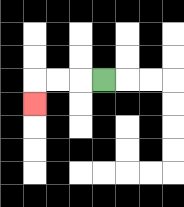{'start': '[4, 3]', 'end': '[1, 4]', 'path_directions': 'L,L,L,D', 'path_coordinates': '[[4, 3], [3, 3], [2, 3], [1, 3], [1, 4]]'}